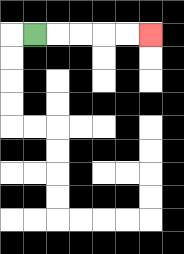{'start': '[1, 1]', 'end': '[6, 1]', 'path_directions': 'R,R,R,R,R', 'path_coordinates': '[[1, 1], [2, 1], [3, 1], [4, 1], [5, 1], [6, 1]]'}